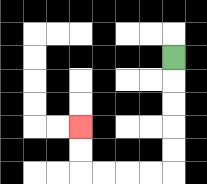{'start': '[7, 2]', 'end': '[3, 5]', 'path_directions': 'D,D,D,D,D,L,L,L,L,U,U', 'path_coordinates': '[[7, 2], [7, 3], [7, 4], [7, 5], [7, 6], [7, 7], [6, 7], [5, 7], [4, 7], [3, 7], [3, 6], [3, 5]]'}